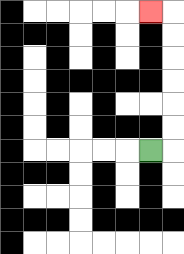{'start': '[6, 6]', 'end': '[6, 0]', 'path_directions': 'R,U,U,U,U,U,U,L', 'path_coordinates': '[[6, 6], [7, 6], [7, 5], [7, 4], [7, 3], [7, 2], [7, 1], [7, 0], [6, 0]]'}